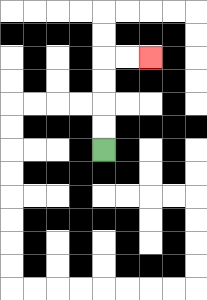{'start': '[4, 6]', 'end': '[6, 2]', 'path_directions': 'U,U,U,U,R,R', 'path_coordinates': '[[4, 6], [4, 5], [4, 4], [4, 3], [4, 2], [5, 2], [6, 2]]'}